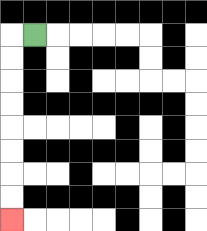{'start': '[1, 1]', 'end': '[0, 9]', 'path_directions': 'L,D,D,D,D,D,D,D,D', 'path_coordinates': '[[1, 1], [0, 1], [0, 2], [0, 3], [0, 4], [0, 5], [0, 6], [0, 7], [0, 8], [0, 9]]'}